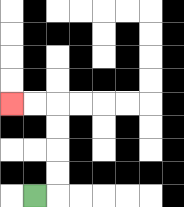{'start': '[1, 8]', 'end': '[0, 4]', 'path_directions': 'R,U,U,U,U,L,L', 'path_coordinates': '[[1, 8], [2, 8], [2, 7], [2, 6], [2, 5], [2, 4], [1, 4], [0, 4]]'}